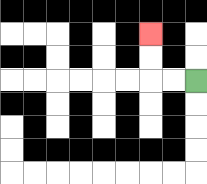{'start': '[8, 3]', 'end': '[6, 1]', 'path_directions': 'L,L,U,U', 'path_coordinates': '[[8, 3], [7, 3], [6, 3], [6, 2], [6, 1]]'}